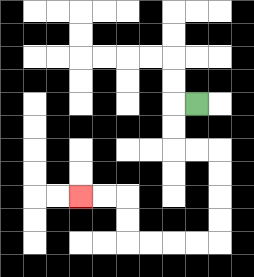{'start': '[8, 4]', 'end': '[3, 8]', 'path_directions': 'L,D,D,R,R,D,D,D,D,L,L,L,L,U,U,L,L', 'path_coordinates': '[[8, 4], [7, 4], [7, 5], [7, 6], [8, 6], [9, 6], [9, 7], [9, 8], [9, 9], [9, 10], [8, 10], [7, 10], [6, 10], [5, 10], [5, 9], [5, 8], [4, 8], [3, 8]]'}